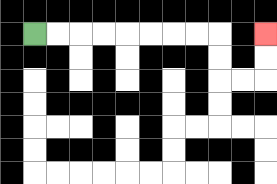{'start': '[1, 1]', 'end': '[11, 1]', 'path_directions': 'R,R,R,R,R,R,R,R,D,D,R,R,U,U', 'path_coordinates': '[[1, 1], [2, 1], [3, 1], [4, 1], [5, 1], [6, 1], [7, 1], [8, 1], [9, 1], [9, 2], [9, 3], [10, 3], [11, 3], [11, 2], [11, 1]]'}